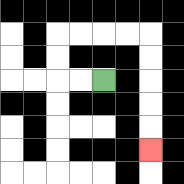{'start': '[4, 3]', 'end': '[6, 6]', 'path_directions': 'L,L,U,U,R,R,R,R,D,D,D,D,D', 'path_coordinates': '[[4, 3], [3, 3], [2, 3], [2, 2], [2, 1], [3, 1], [4, 1], [5, 1], [6, 1], [6, 2], [6, 3], [6, 4], [6, 5], [6, 6]]'}